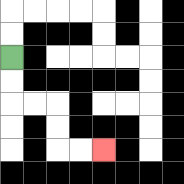{'start': '[0, 2]', 'end': '[4, 6]', 'path_directions': 'D,D,R,R,D,D,R,R', 'path_coordinates': '[[0, 2], [0, 3], [0, 4], [1, 4], [2, 4], [2, 5], [2, 6], [3, 6], [4, 6]]'}